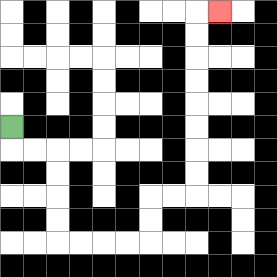{'start': '[0, 5]', 'end': '[9, 0]', 'path_directions': 'D,R,R,D,D,D,D,R,R,R,R,U,U,R,R,U,U,U,U,U,U,U,U,R', 'path_coordinates': '[[0, 5], [0, 6], [1, 6], [2, 6], [2, 7], [2, 8], [2, 9], [2, 10], [3, 10], [4, 10], [5, 10], [6, 10], [6, 9], [6, 8], [7, 8], [8, 8], [8, 7], [8, 6], [8, 5], [8, 4], [8, 3], [8, 2], [8, 1], [8, 0], [9, 0]]'}